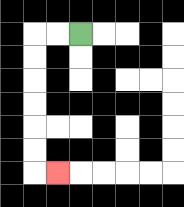{'start': '[3, 1]', 'end': '[2, 7]', 'path_directions': 'L,L,D,D,D,D,D,D,R', 'path_coordinates': '[[3, 1], [2, 1], [1, 1], [1, 2], [1, 3], [1, 4], [1, 5], [1, 6], [1, 7], [2, 7]]'}